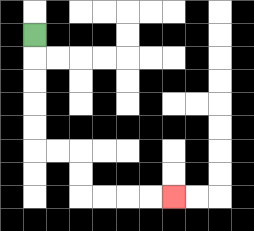{'start': '[1, 1]', 'end': '[7, 8]', 'path_directions': 'D,D,D,D,D,R,R,D,D,R,R,R,R', 'path_coordinates': '[[1, 1], [1, 2], [1, 3], [1, 4], [1, 5], [1, 6], [2, 6], [3, 6], [3, 7], [3, 8], [4, 8], [5, 8], [6, 8], [7, 8]]'}